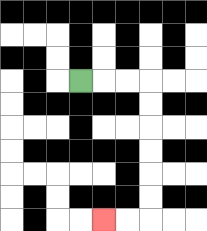{'start': '[3, 3]', 'end': '[4, 9]', 'path_directions': 'R,R,R,D,D,D,D,D,D,L,L', 'path_coordinates': '[[3, 3], [4, 3], [5, 3], [6, 3], [6, 4], [6, 5], [6, 6], [6, 7], [6, 8], [6, 9], [5, 9], [4, 9]]'}